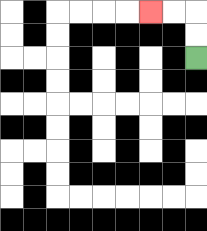{'start': '[8, 2]', 'end': '[6, 0]', 'path_directions': 'U,U,L,L', 'path_coordinates': '[[8, 2], [8, 1], [8, 0], [7, 0], [6, 0]]'}